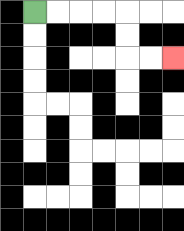{'start': '[1, 0]', 'end': '[7, 2]', 'path_directions': 'R,R,R,R,D,D,R,R', 'path_coordinates': '[[1, 0], [2, 0], [3, 0], [4, 0], [5, 0], [5, 1], [5, 2], [6, 2], [7, 2]]'}